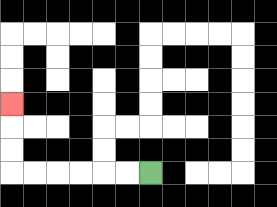{'start': '[6, 7]', 'end': '[0, 4]', 'path_directions': 'L,L,L,L,L,L,U,U,U', 'path_coordinates': '[[6, 7], [5, 7], [4, 7], [3, 7], [2, 7], [1, 7], [0, 7], [0, 6], [0, 5], [0, 4]]'}